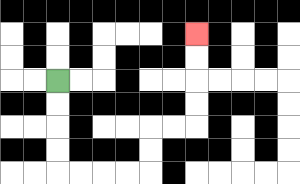{'start': '[2, 3]', 'end': '[8, 1]', 'path_directions': 'D,D,D,D,R,R,R,R,U,U,R,R,U,U,U,U', 'path_coordinates': '[[2, 3], [2, 4], [2, 5], [2, 6], [2, 7], [3, 7], [4, 7], [5, 7], [6, 7], [6, 6], [6, 5], [7, 5], [8, 5], [8, 4], [8, 3], [8, 2], [8, 1]]'}